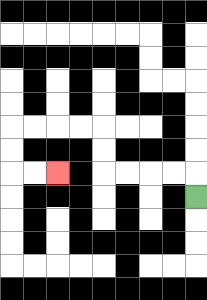{'start': '[8, 8]', 'end': '[2, 7]', 'path_directions': 'U,L,L,L,L,U,U,L,L,L,L,D,D,R,R', 'path_coordinates': '[[8, 8], [8, 7], [7, 7], [6, 7], [5, 7], [4, 7], [4, 6], [4, 5], [3, 5], [2, 5], [1, 5], [0, 5], [0, 6], [0, 7], [1, 7], [2, 7]]'}